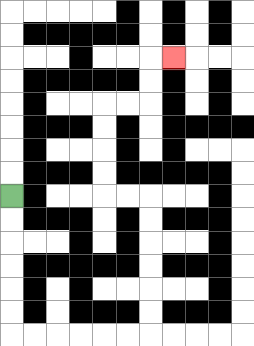{'start': '[0, 8]', 'end': '[7, 2]', 'path_directions': 'D,D,D,D,D,D,R,R,R,R,R,R,U,U,U,U,U,U,L,L,U,U,U,U,R,R,U,U,R', 'path_coordinates': '[[0, 8], [0, 9], [0, 10], [0, 11], [0, 12], [0, 13], [0, 14], [1, 14], [2, 14], [3, 14], [4, 14], [5, 14], [6, 14], [6, 13], [6, 12], [6, 11], [6, 10], [6, 9], [6, 8], [5, 8], [4, 8], [4, 7], [4, 6], [4, 5], [4, 4], [5, 4], [6, 4], [6, 3], [6, 2], [7, 2]]'}